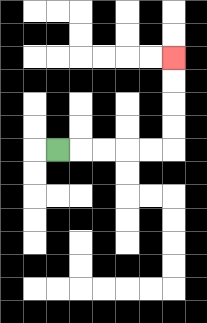{'start': '[2, 6]', 'end': '[7, 2]', 'path_directions': 'R,R,R,R,R,U,U,U,U', 'path_coordinates': '[[2, 6], [3, 6], [4, 6], [5, 6], [6, 6], [7, 6], [7, 5], [7, 4], [7, 3], [7, 2]]'}